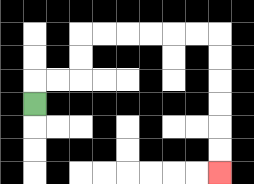{'start': '[1, 4]', 'end': '[9, 7]', 'path_directions': 'U,R,R,U,U,R,R,R,R,R,R,D,D,D,D,D,D', 'path_coordinates': '[[1, 4], [1, 3], [2, 3], [3, 3], [3, 2], [3, 1], [4, 1], [5, 1], [6, 1], [7, 1], [8, 1], [9, 1], [9, 2], [9, 3], [9, 4], [9, 5], [9, 6], [9, 7]]'}